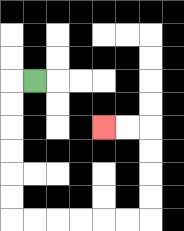{'start': '[1, 3]', 'end': '[4, 5]', 'path_directions': 'L,D,D,D,D,D,D,R,R,R,R,R,R,U,U,U,U,L,L', 'path_coordinates': '[[1, 3], [0, 3], [0, 4], [0, 5], [0, 6], [0, 7], [0, 8], [0, 9], [1, 9], [2, 9], [3, 9], [4, 9], [5, 9], [6, 9], [6, 8], [6, 7], [6, 6], [6, 5], [5, 5], [4, 5]]'}